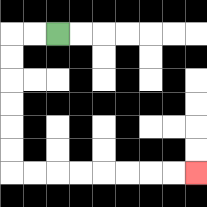{'start': '[2, 1]', 'end': '[8, 7]', 'path_directions': 'L,L,D,D,D,D,D,D,R,R,R,R,R,R,R,R', 'path_coordinates': '[[2, 1], [1, 1], [0, 1], [0, 2], [0, 3], [0, 4], [0, 5], [0, 6], [0, 7], [1, 7], [2, 7], [3, 7], [4, 7], [5, 7], [6, 7], [7, 7], [8, 7]]'}